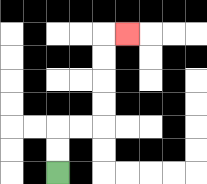{'start': '[2, 7]', 'end': '[5, 1]', 'path_directions': 'U,U,R,R,U,U,U,U,R', 'path_coordinates': '[[2, 7], [2, 6], [2, 5], [3, 5], [4, 5], [4, 4], [4, 3], [4, 2], [4, 1], [5, 1]]'}